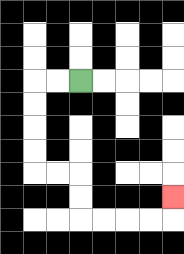{'start': '[3, 3]', 'end': '[7, 8]', 'path_directions': 'L,L,D,D,D,D,R,R,D,D,R,R,R,R,U', 'path_coordinates': '[[3, 3], [2, 3], [1, 3], [1, 4], [1, 5], [1, 6], [1, 7], [2, 7], [3, 7], [3, 8], [3, 9], [4, 9], [5, 9], [6, 9], [7, 9], [7, 8]]'}